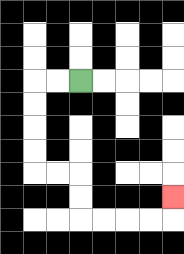{'start': '[3, 3]', 'end': '[7, 8]', 'path_directions': 'L,L,D,D,D,D,R,R,D,D,R,R,R,R,U', 'path_coordinates': '[[3, 3], [2, 3], [1, 3], [1, 4], [1, 5], [1, 6], [1, 7], [2, 7], [3, 7], [3, 8], [3, 9], [4, 9], [5, 9], [6, 9], [7, 9], [7, 8]]'}